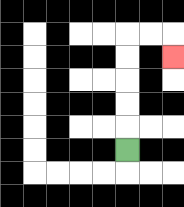{'start': '[5, 6]', 'end': '[7, 2]', 'path_directions': 'U,U,U,U,U,R,R,D', 'path_coordinates': '[[5, 6], [5, 5], [5, 4], [5, 3], [5, 2], [5, 1], [6, 1], [7, 1], [7, 2]]'}